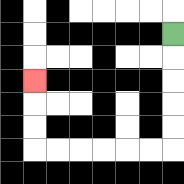{'start': '[7, 1]', 'end': '[1, 3]', 'path_directions': 'D,D,D,D,D,L,L,L,L,L,L,U,U,U', 'path_coordinates': '[[7, 1], [7, 2], [7, 3], [7, 4], [7, 5], [7, 6], [6, 6], [5, 6], [4, 6], [3, 6], [2, 6], [1, 6], [1, 5], [1, 4], [1, 3]]'}